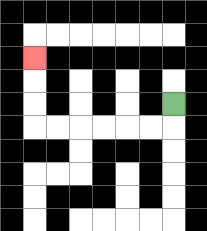{'start': '[7, 4]', 'end': '[1, 2]', 'path_directions': 'D,L,L,L,L,L,L,U,U,U', 'path_coordinates': '[[7, 4], [7, 5], [6, 5], [5, 5], [4, 5], [3, 5], [2, 5], [1, 5], [1, 4], [1, 3], [1, 2]]'}